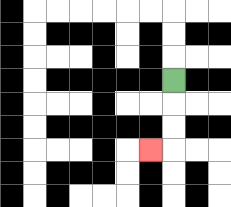{'start': '[7, 3]', 'end': '[6, 6]', 'path_directions': 'D,D,D,L', 'path_coordinates': '[[7, 3], [7, 4], [7, 5], [7, 6], [6, 6]]'}